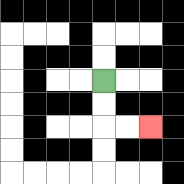{'start': '[4, 3]', 'end': '[6, 5]', 'path_directions': 'D,D,R,R', 'path_coordinates': '[[4, 3], [4, 4], [4, 5], [5, 5], [6, 5]]'}